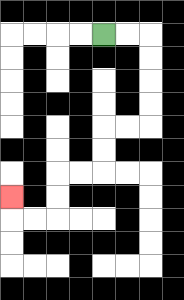{'start': '[4, 1]', 'end': '[0, 8]', 'path_directions': 'R,R,D,D,D,D,L,L,D,D,L,L,D,D,L,L,U', 'path_coordinates': '[[4, 1], [5, 1], [6, 1], [6, 2], [6, 3], [6, 4], [6, 5], [5, 5], [4, 5], [4, 6], [4, 7], [3, 7], [2, 7], [2, 8], [2, 9], [1, 9], [0, 9], [0, 8]]'}